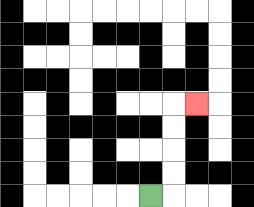{'start': '[6, 8]', 'end': '[8, 4]', 'path_directions': 'R,U,U,U,U,R', 'path_coordinates': '[[6, 8], [7, 8], [7, 7], [7, 6], [7, 5], [7, 4], [8, 4]]'}